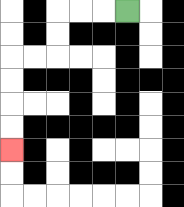{'start': '[5, 0]', 'end': '[0, 6]', 'path_directions': 'L,L,L,D,D,L,L,D,D,D,D', 'path_coordinates': '[[5, 0], [4, 0], [3, 0], [2, 0], [2, 1], [2, 2], [1, 2], [0, 2], [0, 3], [0, 4], [0, 5], [0, 6]]'}